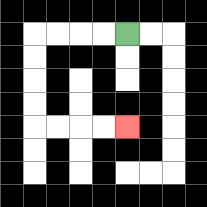{'start': '[5, 1]', 'end': '[5, 5]', 'path_directions': 'L,L,L,L,D,D,D,D,R,R,R,R', 'path_coordinates': '[[5, 1], [4, 1], [3, 1], [2, 1], [1, 1], [1, 2], [1, 3], [1, 4], [1, 5], [2, 5], [3, 5], [4, 5], [5, 5]]'}